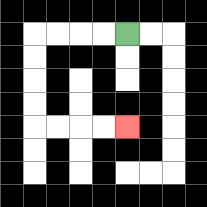{'start': '[5, 1]', 'end': '[5, 5]', 'path_directions': 'L,L,L,L,D,D,D,D,R,R,R,R', 'path_coordinates': '[[5, 1], [4, 1], [3, 1], [2, 1], [1, 1], [1, 2], [1, 3], [1, 4], [1, 5], [2, 5], [3, 5], [4, 5], [5, 5]]'}